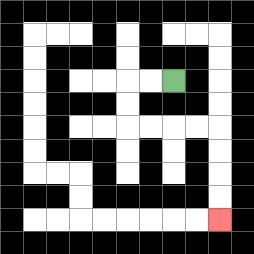{'start': '[7, 3]', 'end': '[9, 9]', 'path_directions': 'L,L,D,D,R,R,R,R,D,D,D,D', 'path_coordinates': '[[7, 3], [6, 3], [5, 3], [5, 4], [5, 5], [6, 5], [7, 5], [8, 5], [9, 5], [9, 6], [9, 7], [9, 8], [9, 9]]'}